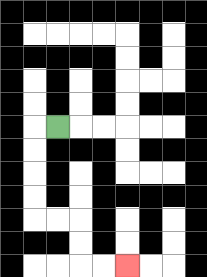{'start': '[2, 5]', 'end': '[5, 11]', 'path_directions': 'L,D,D,D,D,R,R,D,D,R,R', 'path_coordinates': '[[2, 5], [1, 5], [1, 6], [1, 7], [1, 8], [1, 9], [2, 9], [3, 9], [3, 10], [3, 11], [4, 11], [5, 11]]'}